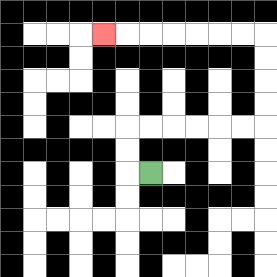{'start': '[6, 7]', 'end': '[4, 1]', 'path_directions': 'L,U,U,R,R,R,R,R,R,U,U,U,U,L,L,L,L,L,L,L', 'path_coordinates': '[[6, 7], [5, 7], [5, 6], [5, 5], [6, 5], [7, 5], [8, 5], [9, 5], [10, 5], [11, 5], [11, 4], [11, 3], [11, 2], [11, 1], [10, 1], [9, 1], [8, 1], [7, 1], [6, 1], [5, 1], [4, 1]]'}